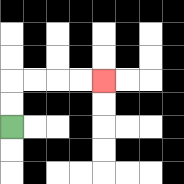{'start': '[0, 5]', 'end': '[4, 3]', 'path_directions': 'U,U,R,R,R,R', 'path_coordinates': '[[0, 5], [0, 4], [0, 3], [1, 3], [2, 3], [3, 3], [4, 3]]'}